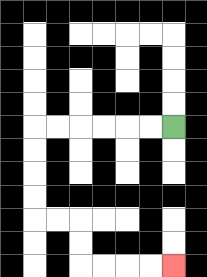{'start': '[7, 5]', 'end': '[7, 11]', 'path_directions': 'L,L,L,L,L,L,D,D,D,D,R,R,D,D,R,R,R,R', 'path_coordinates': '[[7, 5], [6, 5], [5, 5], [4, 5], [3, 5], [2, 5], [1, 5], [1, 6], [1, 7], [1, 8], [1, 9], [2, 9], [3, 9], [3, 10], [3, 11], [4, 11], [5, 11], [6, 11], [7, 11]]'}